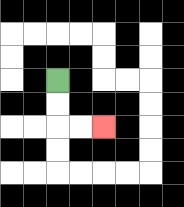{'start': '[2, 3]', 'end': '[4, 5]', 'path_directions': 'D,D,R,R', 'path_coordinates': '[[2, 3], [2, 4], [2, 5], [3, 5], [4, 5]]'}